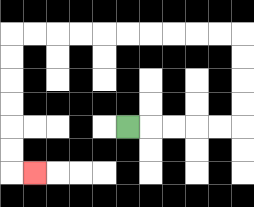{'start': '[5, 5]', 'end': '[1, 7]', 'path_directions': 'R,R,R,R,R,U,U,U,U,L,L,L,L,L,L,L,L,L,L,D,D,D,D,D,D,R', 'path_coordinates': '[[5, 5], [6, 5], [7, 5], [8, 5], [9, 5], [10, 5], [10, 4], [10, 3], [10, 2], [10, 1], [9, 1], [8, 1], [7, 1], [6, 1], [5, 1], [4, 1], [3, 1], [2, 1], [1, 1], [0, 1], [0, 2], [0, 3], [0, 4], [0, 5], [0, 6], [0, 7], [1, 7]]'}